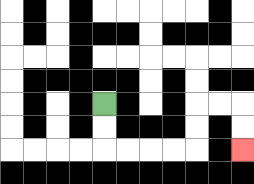{'start': '[4, 4]', 'end': '[10, 6]', 'path_directions': 'D,D,R,R,R,R,U,U,R,R,D,D', 'path_coordinates': '[[4, 4], [4, 5], [4, 6], [5, 6], [6, 6], [7, 6], [8, 6], [8, 5], [8, 4], [9, 4], [10, 4], [10, 5], [10, 6]]'}